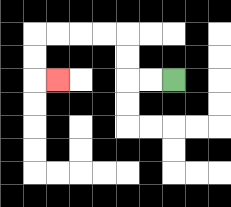{'start': '[7, 3]', 'end': '[2, 3]', 'path_directions': 'L,L,U,U,L,L,L,L,D,D,R', 'path_coordinates': '[[7, 3], [6, 3], [5, 3], [5, 2], [5, 1], [4, 1], [3, 1], [2, 1], [1, 1], [1, 2], [1, 3], [2, 3]]'}